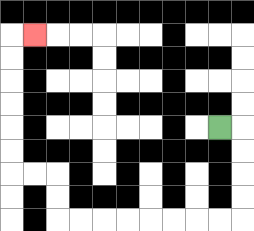{'start': '[9, 5]', 'end': '[1, 1]', 'path_directions': 'R,D,D,D,D,L,L,L,L,L,L,L,L,U,U,L,L,U,U,U,U,U,U,R', 'path_coordinates': '[[9, 5], [10, 5], [10, 6], [10, 7], [10, 8], [10, 9], [9, 9], [8, 9], [7, 9], [6, 9], [5, 9], [4, 9], [3, 9], [2, 9], [2, 8], [2, 7], [1, 7], [0, 7], [0, 6], [0, 5], [0, 4], [0, 3], [0, 2], [0, 1], [1, 1]]'}